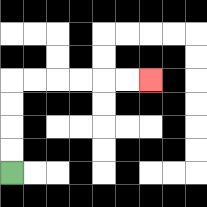{'start': '[0, 7]', 'end': '[6, 3]', 'path_directions': 'U,U,U,U,R,R,R,R,R,R', 'path_coordinates': '[[0, 7], [0, 6], [0, 5], [0, 4], [0, 3], [1, 3], [2, 3], [3, 3], [4, 3], [5, 3], [6, 3]]'}